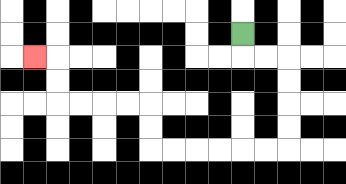{'start': '[10, 1]', 'end': '[1, 2]', 'path_directions': 'D,R,R,D,D,D,D,L,L,L,L,L,L,U,U,L,L,L,L,U,U,L', 'path_coordinates': '[[10, 1], [10, 2], [11, 2], [12, 2], [12, 3], [12, 4], [12, 5], [12, 6], [11, 6], [10, 6], [9, 6], [8, 6], [7, 6], [6, 6], [6, 5], [6, 4], [5, 4], [4, 4], [3, 4], [2, 4], [2, 3], [2, 2], [1, 2]]'}